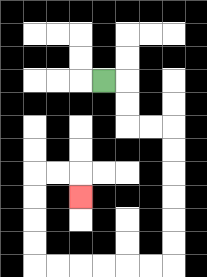{'start': '[4, 3]', 'end': '[3, 8]', 'path_directions': 'R,D,D,R,R,D,D,D,D,D,D,L,L,L,L,L,L,U,U,U,U,R,R,D', 'path_coordinates': '[[4, 3], [5, 3], [5, 4], [5, 5], [6, 5], [7, 5], [7, 6], [7, 7], [7, 8], [7, 9], [7, 10], [7, 11], [6, 11], [5, 11], [4, 11], [3, 11], [2, 11], [1, 11], [1, 10], [1, 9], [1, 8], [1, 7], [2, 7], [3, 7], [3, 8]]'}